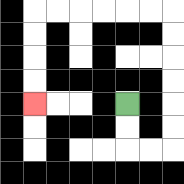{'start': '[5, 4]', 'end': '[1, 4]', 'path_directions': 'D,D,R,R,U,U,U,U,U,U,L,L,L,L,L,L,D,D,D,D', 'path_coordinates': '[[5, 4], [5, 5], [5, 6], [6, 6], [7, 6], [7, 5], [7, 4], [7, 3], [7, 2], [7, 1], [7, 0], [6, 0], [5, 0], [4, 0], [3, 0], [2, 0], [1, 0], [1, 1], [1, 2], [1, 3], [1, 4]]'}